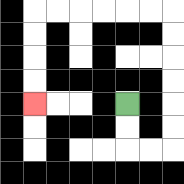{'start': '[5, 4]', 'end': '[1, 4]', 'path_directions': 'D,D,R,R,U,U,U,U,U,U,L,L,L,L,L,L,D,D,D,D', 'path_coordinates': '[[5, 4], [5, 5], [5, 6], [6, 6], [7, 6], [7, 5], [7, 4], [7, 3], [7, 2], [7, 1], [7, 0], [6, 0], [5, 0], [4, 0], [3, 0], [2, 0], [1, 0], [1, 1], [1, 2], [1, 3], [1, 4]]'}